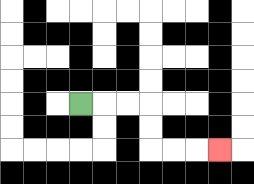{'start': '[3, 4]', 'end': '[9, 6]', 'path_directions': 'R,R,R,D,D,R,R,R', 'path_coordinates': '[[3, 4], [4, 4], [5, 4], [6, 4], [6, 5], [6, 6], [7, 6], [8, 6], [9, 6]]'}